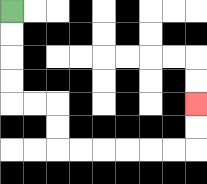{'start': '[0, 0]', 'end': '[8, 4]', 'path_directions': 'D,D,D,D,R,R,D,D,R,R,R,R,R,R,U,U', 'path_coordinates': '[[0, 0], [0, 1], [0, 2], [0, 3], [0, 4], [1, 4], [2, 4], [2, 5], [2, 6], [3, 6], [4, 6], [5, 6], [6, 6], [7, 6], [8, 6], [8, 5], [8, 4]]'}